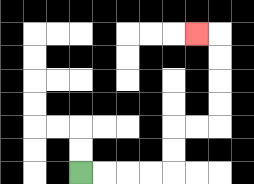{'start': '[3, 7]', 'end': '[8, 1]', 'path_directions': 'R,R,R,R,U,U,R,R,U,U,U,U,L', 'path_coordinates': '[[3, 7], [4, 7], [5, 7], [6, 7], [7, 7], [7, 6], [7, 5], [8, 5], [9, 5], [9, 4], [9, 3], [9, 2], [9, 1], [8, 1]]'}